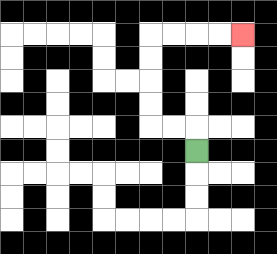{'start': '[8, 6]', 'end': '[10, 1]', 'path_directions': 'U,L,L,U,U,U,U,R,R,R,R', 'path_coordinates': '[[8, 6], [8, 5], [7, 5], [6, 5], [6, 4], [6, 3], [6, 2], [6, 1], [7, 1], [8, 1], [9, 1], [10, 1]]'}